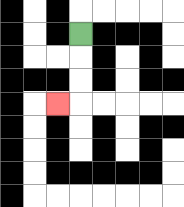{'start': '[3, 1]', 'end': '[2, 4]', 'path_directions': 'D,D,D,L', 'path_coordinates': '[[3, 1], [3, 2], [3, 3], [3, 4], [2, 4]]'}